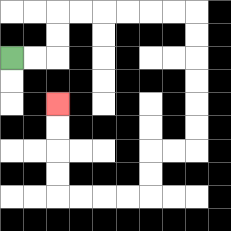{'start': '[0, 2]', 'end': '[2, 4]', 'path_directions': 'R,R,U,U,R,R,R,R,R,R,D,D,D,D,D,D,L,L,D,D,L,L,L,L,U,U,U,U', 'path_coordinates': '[[0, 2], [1, 2], [2, 2], [2, 1], [2, 0], [3, 0], [4, 0], [5, 0], [6, 0], [7, 0], [8, 0], [8, 1], [8, 2], [8, 3], [8, 4], [8, 5], [8, 6], [7, 6], [6, 6], [6, 7], [6, 8], [5, 8], [4, 8], [3, 8], [2, 8], [2, 7], [2, 6], [2, 5], [2, 4]]'}